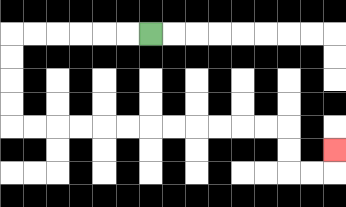{'start': '[6, 1]', 'end': '[14, 6]', 'path_directions': 'L,L,L,L,L,L,D,D,D,D,R,R,R,R,R,R,R,R,R,R,R,R,D,D,R,R,U', 'path_coordinates': '[[6, 1], [5, 1], [4, 1], [3, 1], [2, 1], [1, 1], [0, 1], [0, 2], [0, 3], [0, 4], [0, 5], [1, 5], [2, 5], [3, 5], [4, 5], [5, 5], [6, 5], [7, 5], [8, 5], [9, 5], [10, 5], [11, 5], [12, 5], [12, 6], [12, 7], [13, 7], [14, 7], [14, 6]]'}